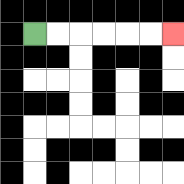{'start': '[1, 1]', 'end': '[7, 1]', 'path_directions': 'R,R,R,R,R,R', 'path_coordinates': '[[1, 1], [2, 1], [3, 1], [4, 1], [5, 1], [6, 1], [7, 1]]'}